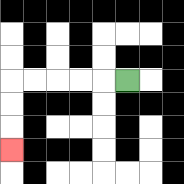{'start': '[5, 3]', 'end': '[0, 6]', 'path_directions': 'L,L,L,L,L,D,D,D', 'path_coordinates': '[[5, 3], [4, 3], [3, 3], [2, 3], [1, 3], [0, 3], [0, 4], [0, 5], [0, 6]]'}